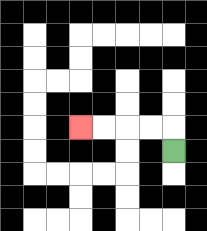{'start': '[7, 6]', 'end': '[3, 5]', 'path_directions': 'U,L,L,L,L', 'path_coordinates': '[[7, 6], [7, 5], [6, 5], [5, 5], [4, 5], [3, 5]]'}